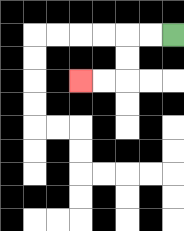{'start': '[7, 1]', 'end': '[3, 3]', 'path_directions': 'L,L,D,D,L,L', 'path_coordinates': '[[7, 1], [6, 1], [5, 1], [5, 2], [5, 3], [4, 3], [3, 3]]'}